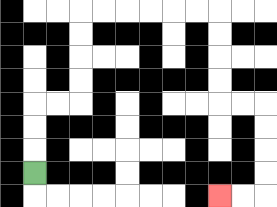{'start': '[1, 7]', 'end': '[9, 8]', 'path_directions': 'U,U,U,R,R,U,U,U,U,R,R,R,R,R,R,D,D,D,D,R,R,D,D,D,D,L,L', 'path_coordinates': '[[1, 7], [1, 6], [1, 5], [1, 4], [2, 4], [3, 4], [3, 3], [3, 2], [3, 1], [3, 0], [4, 0], [5, 0], [6, 0], [7, 0], [8, 0], [9, 0], [9, 1], [9, 2], [9, 3], [9, 4], [10, 4], [11, 4], [11, 5], [11, 6], [11, 7], [11, 8], [10, 8], [9, 8]]'}